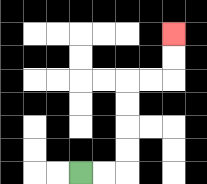{'start': '[3, 7]', 'end': '[7, 1]', 'path_directions': 'R,R,U,U,U,U,R,R,U,U', 'path_coordinates': '[[3, 7], [4, 7], [5, 7], [5, 6], [5, 5], [5, 4], [5, 3], [6, 3], [7, 3], [7, 2], [7, 1]]'}